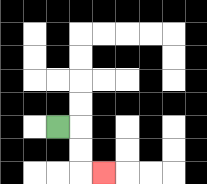{'start': '[2, 5]', 'end': '[4, 7]', 'path_directions': 'R,D,D,R', 'path_coordinates': '[[2, 5], [3, 5], [3, 6], [3, 7], [4, 7]]'}